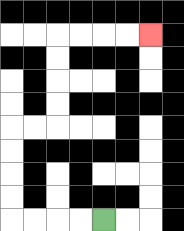{'start': '[4, 9]', 'end': '[6, 1]', 'path_directions': 'L,L,L,L,U,U,U,U,R,R,U,U,U,U,R,R,R,R', 'path_coordinates': '[[4, 9], [3, 9], [2, 9], [1, 9], [0, 9], [0, 8], [0, 7], [0, 6], [0, 5], [1, 5], [2, 5], [2, 4], [2, 3], [2, 2], [2, 1], [3, 1], [4, 1], [5, 1], [6, 1]]'}